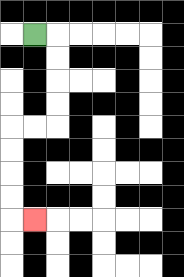{'start': '[1, 1]', 'end': '[1, 9]', 'path_directions': 'R,D,D,D,D,L,L,D,D,D,D,R', 'path_coordinates': '[[1, 1], [2, 1], [2, 2], [2, 3], [2, 4], [2, 5], [1, 5], [0, 5], [0, 6], [0, 7], [0, 8], [0, 9], [1, 9]]'}